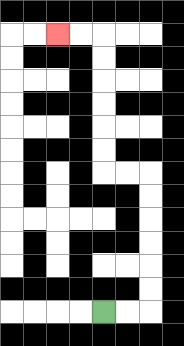{'start': '[4, 13]', 'end': '[2, 1]', 'path_directions': 'R,R,U,U,U,U,U,U,L,L,U,U,U,U,U,U,L,L', 'path_coordinates': '[[4, 13], [5, 13], [6, 13], [6, 12], [6, 11], [6, 10], [6, 9], [6, 8], [6, 7], [5, 7], [4, 7], [4, 6], [4, 5], [4, 4], [4, 3], [4, 2], [4, 1], [3, 1], [2, 1]]'}